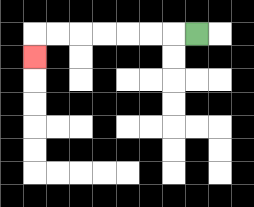{'start': '[8, 1]', 'end': '[1, 2]', 'path_directions': 'L,L,L,L,L,L,L,D', 'path_coordinates': '[[8, 1], [7, 1], [6, 1], [5, 1], [4, 1], [3, 1], [2, 1], [1, 1], [1, 2]]'}